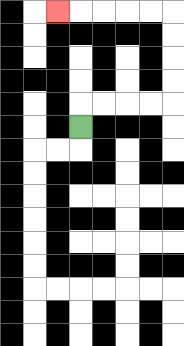{'start': '[3, 5]', 'end': '[2, 0]', 'path_directions': 'U,R,R,R,R,U,U,U,U,L,L,L,L,L', 'path_coordinates': '[[3, 5], [3, 4], [4, 4], [5, 4], [6, 4], [7, 4], [7, 3], [7, 2], [7, 1], [7, 0], [6, 0], [5, 0], [4, 0], [3, 0], [2, 0]]'}